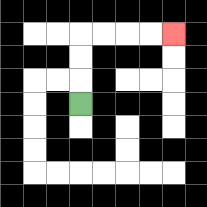{'start': '[3, 4]', 'end': '[7, 1]', 'path_directions': 'U,U,U,R,R,R,R', 'path_coordinates': '[[3, 4], [3, 3], [3, 2], [3, 1], [4, 1], [5, 1], [6, 1], [7, 1]]'}